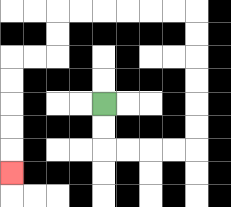{'start': '[4, 4]', 'end': '[0, 7]', 'path_directions': 'D,D,R,R,R,R,U,U,U,U,U,U,L,L,L,L,L,L,D,D,L,L,D,D,D,D,D', 'path_coordinates': '[[4, 4], [4, 5], [4, 6], [5, 6], [6, 6], [7, 6], [8, 6], [8, 5], [8, 4], [8, 3], [8, 2], [8, 1], [8, 0], [7, 0], [6, 0], [5, 0], [4, 0], [3, 0], [2, 0], [2, 1], [2, 2], [1, 2], [0, 2], [0, 3], [0, 4], [0, 5], [0, 6], [0, 7]]'}